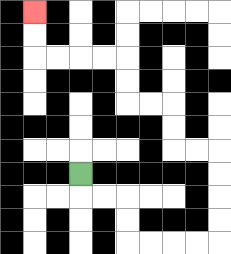{'start': '[3, 7]', 'end': '[1, 0]', 'path_directions': 'D,R,R,D,D,R,R,R,R,U,U,U,U,L,L,U,U,L,L,U,U,L,L,L,L,U,U', 'path_coordinates': '[[3, 7], [3, 8], [4, 8], [5, 8], [5, 9], [5, 10], [6, 10], [7, 10], [8, 10], [9, 10], [9, 9], [9, 8], [9, 7], [9, 6], [8, 6], [7, 6], [7, 5], [7, 4], [6, 4], [5, 4], [5, 3], [5, 2], [4, 2], [3, 2], [2, 2], [1, 2], [1, 1], [1, 0]]'}